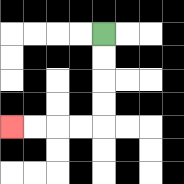{'start': '[4, 1]', 'end': '[0, 5]', 'path_directions': 'D,D,D,D,L,L,L,L', 'path_coordinates': '[[4, 1], [4, 2], [4, 3], [4, 4], [4, 5], [3, 5], [2, 5], [1, 5], [0, 5]]'}